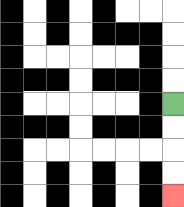{'start': '[7, 4]', 'end': '[7, 8]', 'path_directions': 'D,D,D,D', 'path_coordinates': '[[7, 4], [7, 5], [7, 6], [7, 7], [7, 8]]'}